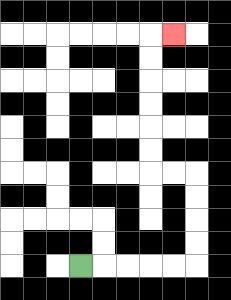{'start': '[3, 11]', 'end': '[7, 1]', 'path_directions': 'R,R,R,R,R,U,U,U,U,L,L,U,U,U,U,U,U,R', 'path_coordinates': '[[3, 11], [4, 11], [5, 11], [6, 11], [7, 11], [8, 11], [8, 10], [8, 9], [8, 8], [8, 7], [7, 7], [6, 7], [6, 6], [6, 5], [6, 4], [6, 3], [6, 2], [6, 1], [7, 1]]'}